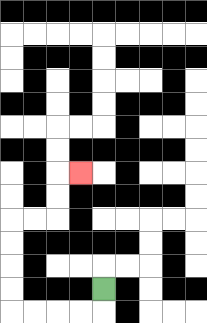{'start': '[4, 12]', 'end': '[3, 7]', 'path_directions': 'D,L,L,L,L,U,U,U,U,R,R,U,U,R', 'path_coordinates': '[[4, 12], [4, 13], [3, 13], [2, 13], [1, 13], [0, 13], [0, 12], [0, 11], [0, 10], [0, 9], [1, 9], [2, 9], [2, 8], [2, 7], [3, 7]]'}